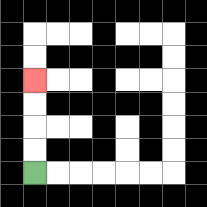{'start': '[1, 7]', 'end': '[1, 3]', 'path_directions': 'U,U,U,U', 'path_coordinates': '[[1, 7], [1, 6], [1, 5], [1, 4], [1, 3]]'}